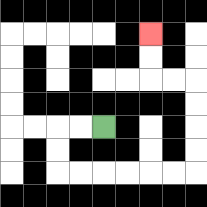{'start': '[4, 5]', 'end': '[6, 1]', 'path_directions': 'L,L,D,D,R,R,R,R,R,R,U,U,U,U,L,L,U,U', 'path_coordinates': '[[4, 5], [3, 5], [2, 5], [2, 6], [2, 7], [3, 7], [4, 7], [5, 7], [6, 7], [7, 7], [8, 7], [8, 6], [8, 5], [8, 4], [8, 3], [7, 3], [6, 3], [6, 2], [6, 1]]'}